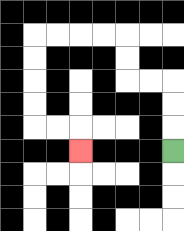{'start': '[7, 6]', 'end': '[3, 6]', 'path_directions': 'U,U,U,L,L,U,U,L,L,L,L,D,D,D,D,R,R,D', 'path_coordinates': '[[7, 6], [7, 5], [7, 4], [7, 3], [6, 3], [5, 3], [5, 2], [5, 1], [4, 1], [3, 1], [2, 1], [1, 1], [1, 2], [1, 3], [1, 4], [1, 5], [2, 5], [3, 5], [3, 6]]'}